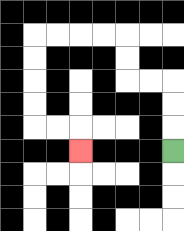{'start': '[7, 6]', 'end': '[3, 6]', 'path_directions': 'U,U,U,L,L,U,U,L,L,L,L,D,D,D,D,R,R,D', 'path_coordinates': '[[7, 6], [7, 5], [7, 4], [7, 3], [6, 3], [5, 3], [5, 2], [5, 1], [4, 1], [3, 1], [2, 1], [1, 1], [1, 2], [1, 3], [1, 4], [1, 5], [2, 5], [3, 5], [3, 6]]'}